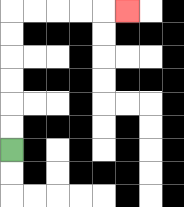{'start': '[0, 6]', 'end': '[5, 0]', 'path_directions': 'U,U,U,U,U,U,R,R,R,R,R', 'path_coordinates': '[[0, 6], [0, 5], [0, 4], [0, 3], [0, 2], [0, 1], [0, 0], [1, 0], [2, 0], [3, 0], [4, 0], [5, 0]]'}